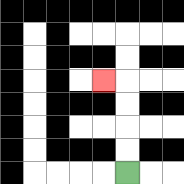{'start': '[5, 7]', 'end': '[4, 3]', 'path_directions': 'U,U,U,U,L', 'path_coordinates': '[[5, 7], [5, 6], [5, 5], [5, 4], [5, 3], [4, 3]]'}